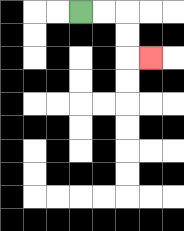{'start': '[3, 0]', 'end': '[6, 2]', 'path_directions': 'R,R,D,D,R', 'path_coordinates': '[[3, 0], [4, 0], [5, 0], [5, 1], [5, 2], [6, 2]]'}